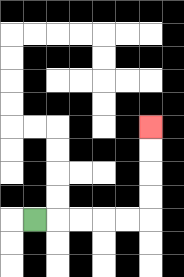{'start': '[1, 9]', 'end': '[6, 5]', 'path_directions': 'R,R,R,R,R,U,U,U,U', 'path_coordinates': '[[1, 9], [2, 9], [3, 9], [4, 9], [5, 9], [6, 9], [6, 8], [6, 7], [6, 6], [6, 5]]'}